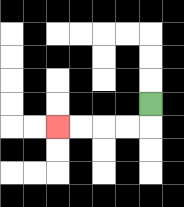{'start': '[6, 4]', 'end': '[2, 5]', 'path_directions': 'D,L,L,L,L', 'path_coordinates': '[[6, 4], [6, 5], [5, 5], [4, 5], [3, 5], [2, 5]]'}